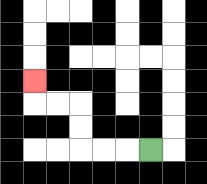{'start': '[6, 6]', 'end': '[1, 3]', 'path_directions': 'L,L,L,U,U,L,L,U', 'path_coordinates': '[[6, 6], [5, 6], [4, 6], [3, 6], [3, 5], [3, 4], [2, 4], [1, 4], [1, 3]]'}